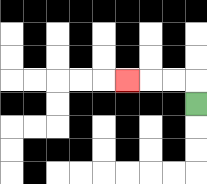{'start': '[8, 4]', 'end': '[5, 3]', 'path_directions': 'U,L,L,L', 'path_coordinates': '[[8, 4], [8, 3], [7, 3], [6, 3], [5, 3]]'}